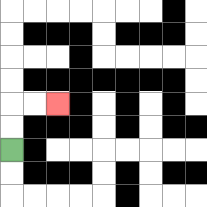{'start': '[0, 6]', 'end': '[2, 4]', 'path_directions': 'U,U,R,R', 'path_coordinates': '[[0, 6], [0, 5], [0, 4], [1, 4], [2, 4]]'}